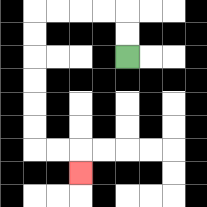{'start': '[5, 2]', 'end': '[3, 7]', 'path_directions': 'U,U,L,L,L,L,D,D,D,D,D,D,R,R,D', 'path_coordinates': '[[5, 2], [5, 1], [5, 0], [4, 0], [3, 0], [2, 0], [1, 0], [1, 1], [1, 2], [1, 3], [1, 4], [1, 5], [1, 6], [2, 6], [3, 6], [3, 7]]'}